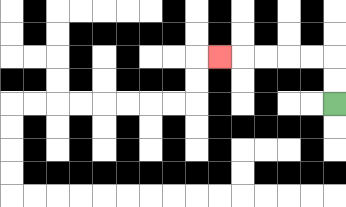{'start': '[14, 4]', 'end': '[9, 2]', 'path_directions': 'U,U,L,L,L,L,L', 'path_coordinates': '[[14, 4], [14, 3], [14, 2], [13, 2], [12, 2], [11, 2], [10, 2], [9, 2]]'}